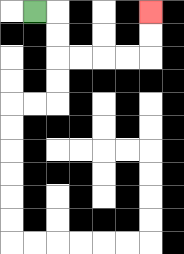{'start': '[1, 0]', 'end': '[6, 0]', 'path_directions': 'R,D,D,R,R,R,R,U,U', 'path_coordinates': '[[1, 0], [2, 0], [2, 1], [2, 2], [3, 2], [4, 2], [5, 2], [6, 2], [6, 1], [6, 0]]'}